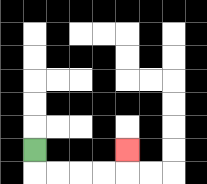{'start': '[1, 6]', 'end': '[5, 6]', 'path_directions': 'D,R,R,R,R,U', 'path_coordinates': '[[1, 6], [1, 7], [2, 7], [3, 7], [4, 7], [5, 7], [5, 6]]'}